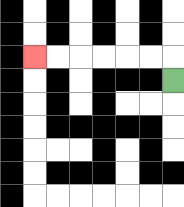{'start': '[7, 3]', 'end': '[1, 2]', 'path_directions': 'U,L,L,L,L,L,L', 'path_coordinates': '[[7, 3], [7, 2], [6, 2], [5, 2], [4, 2], [3, 2], [2, 2], [1, 2]]'}